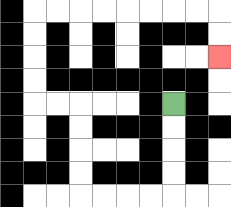{'start': '[7, 4]', 'end': '[9, 2]', 'path_directions': 'D,D,D,D,L,L,L,L,U,U,U,U,L,L,U,U,U,U,R,R,R,R,R,R,R,R,D,D', 'path_coordinates': '[[7, 4], [7, 5], [7, 6], [7, 7], [7, 8], [6, 8], [5, 8], [4, 8], [3, 8], [3, 7], [3, 6], [3, 5], [3, 4], [2, 4], [1, 4], [1, 3], [1, 2], [1, 1], [1, 0], [2, 0], [3, 0], [4, 0], [5, 0], [6, 0], [7, 0], [8, 0], [9, 0], [9, 1], [9, 2]]'}